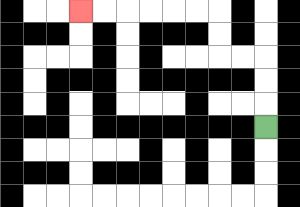{'start': '[11, 5]', 'end': '[3, 0]', 'path_directions': 'U,U,U,L,L,U,U,L,L,L,L,L,L', 'path_coordinates': '[[11, 5], [11, 4], [11, 3], [11, 2], [10, 2], [9, 2], [9, 1], [9, 0], [8, 0], [7, 0], [6, 0], [5, 0], [4, 0], [3, 0]]'}